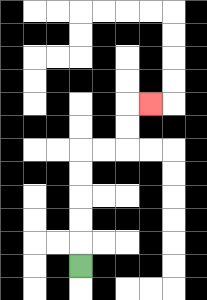{'start': '[3, 11]', 'end': '[6, 4]', 'path_directions': 'U,U,U,U,U,R,R,U,U,R', 'path_coordinates': '[[3, 11], [3, 10], [3, 9], [3, 8], [3, 7], [3, 6], [4, 6], [5, 6], [5, 5], [5, 4], [6, 4]]'}